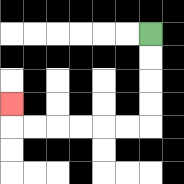{'start': '[6, 1]', 'end': '[0, 4]', 'path_directions': 'D,D,D,D,L,L,L,L,L,L,U', 'path_coordinates': '[[6, 1], [6, 2], [6, 3], [6, 4], [6, 5], [5, 5], [4, 5], [3, 5], [2, 5], [1, 5], [0, 5], [0, 4]]'}